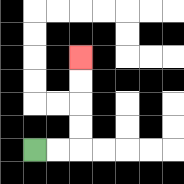{'start': '[1, 6]', 'end': '[3, 2]', 'path_directions': 'R,R,U,U,U,U', 'path_coordinates': '[[1, 6], [2, 6], [3, 6], [3, 5], [3, 4], [3, 3], [3, 2]]'}